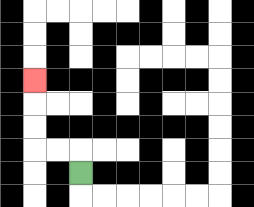{'start': '[3, 7]', 'end': '[1, 3]', 'path_directions': 'U,L,L,U,U,U', 'path_coordinates': '[[3, 7], [3, 6], [2, 6], [1, 6], [1, 5], [1, 4], [1, 3]]'}